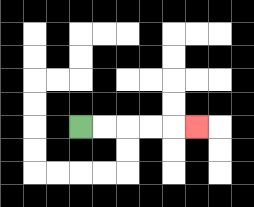{'start': '[3, 5]', 'end': '[8, 5]', 'path_directions': 'R,R,R,R,R', 'path_coordinates': '[[3, 5], [4, 5], [5, 5], [6, 5], [7, 5], [8, 5]]'}